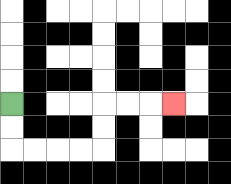{'start': '[0, 4]', 'end': '[7, 4]', 'path_directions': 'D,D,R,R,R,R,U,U,R,R,R', 'path_coordinates': '[[0, 4], [0, 5], [0, 6], [1, 6], [2, 6], [3, 6], [4, 6], [4, 5], [4, 4], [5, 4], [6, 4], [7, 4]]'}